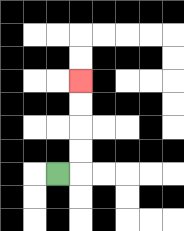{'start': '[2, 7]', 'end': '[3, 3]', 'path_directions': 'R,U,U,U,U', 'path_coordinates': '[[2, 7], [3, 7], [3, 6], [3, 5], [3, 4], [3, 3]]'}